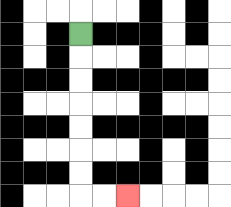{'start': '[3, 1]', 'end': '[5, 8]', 'path_directions': 'D,D,D,D,D,D,D,R,R', 'path_coordinates': '[[3, 1], [3, 2], [3, 3], [3, 4], [3, 5], [3, 6], [3, 7], [3, 8], [4, 8], [5, 8]]'}